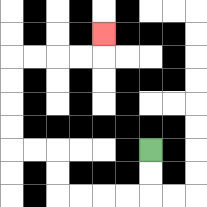{'start': '[6, 6]', 'end': '[4, 1]', 'path_directions': 'D,D,L,L,L,L,U,U,L,L,U,U,U,U,R,R,R,R,U', 'path_coordinates': '[[6, 6], [6, 7], [6, 8], [5, 8], [4, 8], [3, 8], [2, 8], [2, 7], [2, 6], [1, 6], [0, 6], [0, 5], [0, 4], [0, 3], [0, 2], [1, 2], [2, 2], [3, 2], [4, 2], [4, 1]]'}